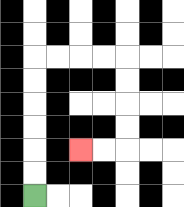{'start': '[1, 8]', 'end': '[3, 6]', 'path_directions': 'U,U,U,U,U,U,R,R,R,R,D,D,D,D,L,L', 'path_coordinates': '[[1, 8], [1, 7], [1, 6], [1, 5], [1, 4], [1, 3], [1, 2], [2, 2], [3, 2], [4, 2], [5, 2], [5, 3], [5, 4], [5, 5], [5, 6], [4, 6], [3, 6]]'}